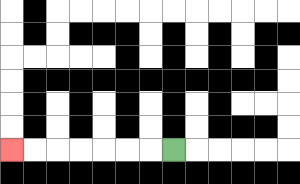{'start': '[7, 6]', 'end': '[0, 6]', 'path_directions': 'L,L,L,L,L,L,L', 'path_coordinates': '[[7, 6], [6, 6], [5, 6], [4, 6], [3, 6], [2, 6], [1, 6], [0, 6]]'}